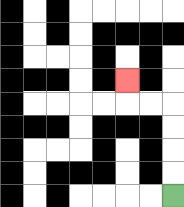{'start': '[7, 8]', 'end': '[5, 3]', 'path_directions': 'U,U,U,U,L,L,U', 'path_coordinates': '[[7, 8], [7, 7], [7, 6], [7, 5], [7, 4], [6, 4], [5, 4], [5, 3]]'}